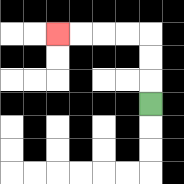{'start': '[6, 4]', 'end': '[2, 1]', 'path_directions': 'U,U,U,L,L,L,L', 'path_coordinates': '[[6, 4], [6, 3], [6, 2], [6, 1], [5, 1], [4, 1], [3, 1], [2, 1]]'}